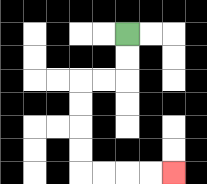{'start': '[5, 1]', 'end': '[7, 7]', 'path_directions': 'D,D,L,L,D,D,D,D,R,R,R,R', 'path_coordinates': '[[5, 1], [5, 2], [5, 3], [4, 3], [3, 3], [3, 4], [3, 5], [3, 6], [3, 7], [4, 7], [5, 7], [6, 7], [7, 7]]'}